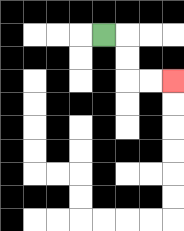{'start': '[4, 1]', 'end': '[7, 3]', 'path_directions': 'R,D,D,R,R', 'path_coordinates': '[[4, 1], [5, 1], [5, 2], [5, 3], [6, 3], [7, 3]]'}